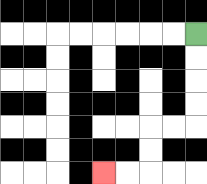{'start': '[8, 1]', 'end': '[4, 7]', 'path_directions': 'D,D,D,D,L,L,D,D,L,L', 'path_coordinates': '[[8, 1], [8, 2], [8, 3], [8, 4], [8, 5], [7, 5], [6, 5], [6, 6], [6, 7], [5, 7], [4, 7]]'}